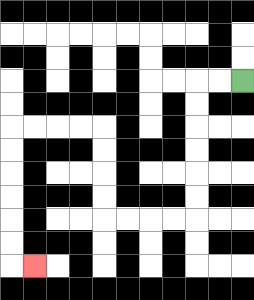{'start': '[10, 3]', 'end': '[1, 11]', 'path_directions': 'L,L,D,D,D,D,D,D,L,L,L,L,U,U,U,U,L,L,L,L,D,D,D,D,D,D,R', 'path_coordinates': '[[10, 3], [9, 3], [8, 3], [8, 4], [8, 5], [8, 6], [8, 7], [8, 8], [8, 9], [7, 9], [6, 9], [5, 9], [4, 9], [4, 8], [4, 7], [4, 6], [4, 5], [3, 5], [2, 5], [1, 5], [0, 5], [0, 6], [0, 7], [0, 8], [0, 9], [0, 10], [0, 11], [1, 11]]'}